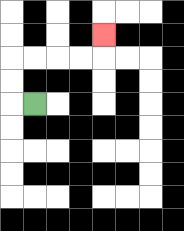{'start': '[1, 4]', 'end': '[4, 1]', 'path_directions': 'L,U,U,R,R,R,R,U', 'path_coordinates': '[[1, 4], [0, 4], [0, 3], [0, 2], [1, 2], [2, 2], [3, 2], [4, 2], [4, 1]]'}